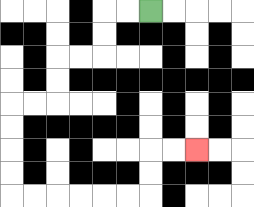{'start': '[6, 0]', 'end': '[8, 6]', 'path_directions': 'L,L,D,D,L,L,D,D,L,L,D,D,D,D,R,R,R,R,R,R,U,U,R,R', 'path_coordinates': '[[6, 0], [5, 0], [4, 0], [4, 1], [4, 2], [3, 2], [2, 2], [2, 3], [2, 4], [1, 4], [0, 4], [0, 5], [0, 6], [0, 7], [0, 8], [1, 8], [2, 8], [3, 8], [4, 8], [5, 8], [6, 8], [6, 7], [6, 6], [7, 6], [8, 6]]'}